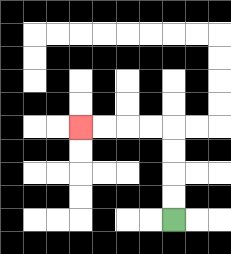{'start': '[7, 9]', 'end': '[3, 5]', 'path_directions': 'U,U,U,U,L,L,L,L', 'path_coordinates': '[[7, 9], [7, 8], [7, 7], [7, 6], [7, 5], [6, 5], [5, 5], [4, 5], [3, 5]]'}